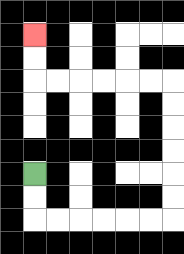{'start': '[1, 7]', 'end': '[1, 1]', 'path_directions': 'D,D,R,R,R,R,R,R,U,U,U,U,U,U,L,L,L,L,L,L,U,U', 'path_coordinates': '[[1, 7], [1, 8], [1, 9], [2, 9], [3, 9], [4, 9], [5, 9], [6, 9], [7, 9], [7, 8], [7, 7], [7, 6], [7, 5], [7, 4], [7, 3], [6, 3], [5, 3], [4, 3], [3, 3], [2, 3], [1, 3], [1, 2], [1, 1]]'}